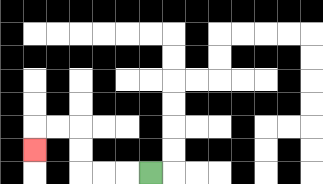{'start': '[6, 7]', 'end': '[1, 6]', 'path_directions': 'L,L,L,U,U,L,L,D', 'path_coordinates': '[[6, 7], [5, 7], [4, 7], [3, 7], [3, 6], [3, 5], [2, 5], [1, 5], [1, 6]]'}